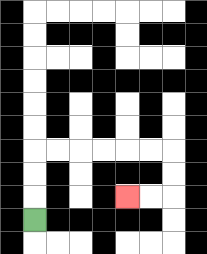{'start': '[1, 9]', 'end': '[5, 8]', 'path_directions': 'U,U,U,R,R,R,R,R,R,D,D,L,L', 'path_coordinates': '[[1, 9], [1, 8], [1, 7], [1, 6], [2, 6], [3, 6], [4, 6], [5, 6], [6, 6], [7, 6], [7, 7], [7, 8], [6, 8], [5, 8]]'}